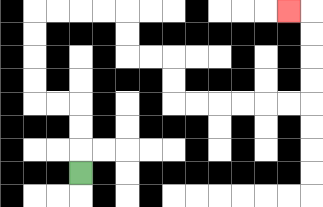{'start': '[3, 7]', 'end': '[12, 0]', 'path_directions': 'U,U,U,L,L,U,U,U,U,R,R,R,R,D,D,R,R,D,D,R,R,R,R,R,R,U,U,U,U,L', 'path_coordinates': '[[3, 7], [3, 6], [3, 5], [3, 4], [2, 4], [1, 4], [1, 3], [1, 2], [1, 1], [1, 0], [2, 0], [3, 0], [4, 0], [5, 0], [5, 1], [5, 2], [6, 2], [7, 2], [7, 3], [7, 4], [8, 4], [9, 4], [10, 4], [11, 4], [12, 4], [13, 4], [13, 3], [13, 2], [13, 1], [13, 0], [12, 0]]'}